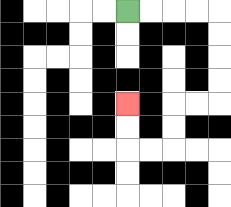{'start': '[5, 0]', 'end': '[5, 4]', 'path_directions': 'R,R,R,R,D,D,D,D,L,L,D,D,L,L,U,U', 'path_coordinates': '[[5, 0], [6, 0], [7, 0], [8, 0], [9, 0], [9, 1], [9, 2], [9, 3], [9, 4], [8, 4], [7, 4], [7, 5], [7, 6], [6, 6], [5, 6], [5, 5], [5, 4]]'}